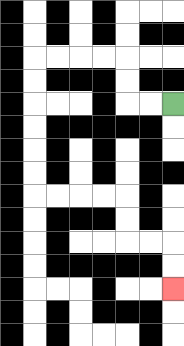{'start': '[7, 4]', 'end': '[7, 12]', 'path_directions': 'L,L,U,U,L,L,L,L,D,D,D,D,D,D,R,R,R,R,D,D,R,R,D,D', 'path_coordinates': '[[7, 4], [6, 4], [5, 4], [5, 3], [5, 2], [4, 2], [3, 2], [2, 2], [1, 2], [1, 3], [1, 4], [1, 5], [1, 6], [1, 7], [1, 8], [2, 8], [3, 8], [4, 8], [5, 8], [5, 9], [5, 10], [6, 10], [7, 10], [7, 11], [7, 12]]'}